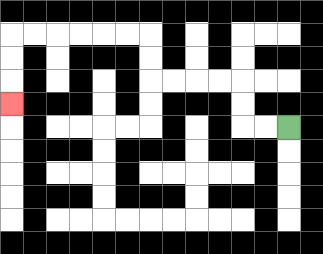{'start': '[12, 5]', 'end': '[0, 4]', 'path_directions': 'L,L,U,U,L,L,L,L,U,U,L,L,L,L,L,L,D,D,D', 'path_coordinates': '[[12, 5], [11, 5], [10, 5], [10, 4], [10, 3], [9, 3], [8, 3], [7, 3], [6, 3], [6, 2], [6, 1], [5, 1], [4, 1], [3, 1], [2, 1], [1, 1], [0, 1], [0, 2], [0, 3], [0, 4]]'}